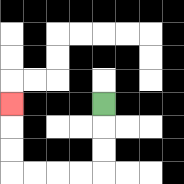{'start': '[4, 4]', 'end': '[0, 4]', 'path_directions': 'D,D,D,L,L,L,L,U,U,U', 'path_coordinates': '[[4, 4], [4, 5], [4, 6], [4, 7], [3, 7], [2, 7], [1, 7], [0, 7], [0, 6], [0, 5], [0, 4]]'}